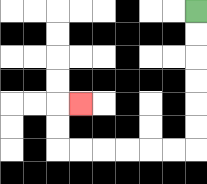{'start': '[8, 0]', 'end': '[3, 4]', 'path_directions': 'D,D,D,D,D,D,L,L,L,L,L,L,U,U,R', 'path_coordinates': '[[8, 0], [8, 1], [8, 2], [8, 3], [8, 4], [8, 5], [8, 6], [7, 6], [6, 6], [5, 6], [4, 6], [3, 6], [2, 6], [2, 5], [2, 4], [3, 4]]'}